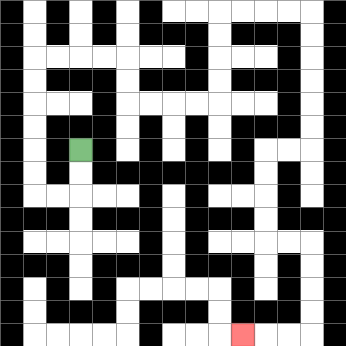{'start': '[3, 6]', 'end': '[10, 14]', 'path_directions': 'D,D,L,L,U,U,U,U,U,U,R,R,R,R,D,D,R,R,R,R,U,U,U,U,R,R,R,R,D,D,D,D,D,D,L,L,D,D,D,D,R,R,D,D,D,D,L,L,L', 'path_coordinates': '[[3, 6], [3, 7], [3, 8], [2, 8], [1, 8], [1, 7], [1, 6], [1, 5], [1, 4], [1, 3], [1, 2], [2, 2], [3, 2], [4, 2], [5, 2], [5, 3], [5, 4], [6, 4], [7, 4], [8, 4], [9, 4], [9, 3], [9, 2], [9, 1], [9, 0], [10, 0], [11, 0], [12, 0], [13, 0], [13, 1], [13, 2], [13, 3], [13, 4], [13, 5], [13, 6], [12, 6], [11, 6], [11, 7], [11, 8], [11, 9], [11, 10], [12, 10], [13, 10], [13, 11], [13, 12], [13, 13], [13, 14], [12, 14], [11, 14], [10, 14]]'}